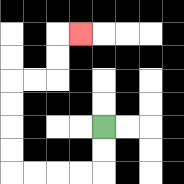{'start': '[4, 5]', 'end': '[3, 1]', 'path_directions': 'D,D,L,L,L,L,U,U,U,U,R,R,U,U,R', 'path_coordinates': '[[4, 5], [4, 6], [4, 7], [3, 7], [2, 7], [1, 7], [0, 7], [0, 6], [0, 5], [0, 4], [0, 3], [1, 3], [2, 3], [2, 2], [2, 1], [3, 1]]'}